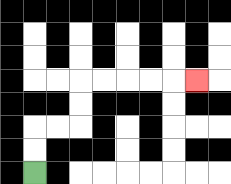{'start': '[1, 7]', 'end': '[8, 3]', 'path_directions': 'U,U,R,R,U,U,R,R,R,R,R', 'path_coordinates': '[[1, 7], [1, 6], [1, 5], [2, 5], [3, 5], [3, 4], [3, 3], [4, 3], [5, 3], [6, 3], [7, 3], [8, 3]]'}